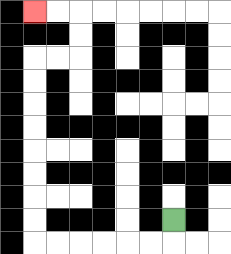{'start': '[7, 9]', 'end': '[1, 0]', 'path_directions': 'D,L,L,L,L,L,L,U,U,U,U,U,U,U,U,R,R,U,U,L,L', 'path_coordinates': '[[7, 9], [7, 10], [6, 10], [5, 10], [4, 10], [3, 10], [2, 10], [1, 10], [1, 9], [1, 8], [1, 7], [1, 6], [1, 5], [1, 4], [1, 3], [1, 2], [2, 2], [3, 2], [3, 1], [3, 0], [2, 0], [1, 0]]'}